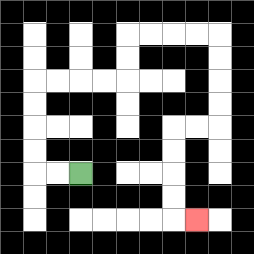{'start': '[3, 7]', 'end': '[8, 9]', 'path_directions': 'L,L,U,U,U,U,R,R,R,R,U,U,R,R,R,R,D,D,D,D,L,L,D,D,D,D,R', 'path_coordinates': '[[3, 7], [2, 7], [1, 7], [1, 6], [1, 5], [1, 4], [1, 3], [2, 3], [3, 3], [4, 3], [5, 3], [5, 2], [5, 1], [6, 1], [7, 1], [8, 1], [9, 1], [9, 2], [9, 3], [9, 4], [9, 5], [8, 5], [7, 5], [7, 6], [7, 7], [7, 8], [7, 9], [8, 9]]'}